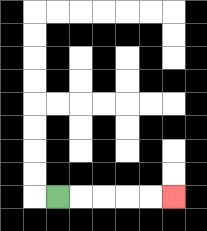{'start': '[2, 8]', 'end': '[7, 8]', 'path_directions': 'R,R,R,R,R', 'path_coordinates': '[[2, 8], [3, 8], [4, 8], [5, 8], [6, 8], [7, 8]]'}